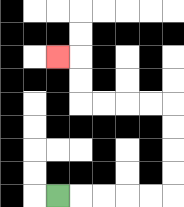{'start': '[2, 8]', 'end': '[2, 2]', 'path_directions': 'R,R,R,R,R,U,U,U,U,L,L,L,L,U,U,L', 'path_coordinates': '[[2, 8], [3, 8], [4, 8], [5, 8], [6, 8], [7, 8], [7, 7], [7, 6], [7, 5], [7, 4], [6, 4], [5, 4], [4, 4], [3, 4], [3, 3], [3, 2], [2, 2]]'}